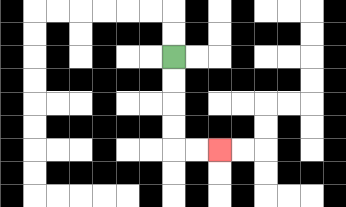{'start': '[7, 2]', 'end': '[9, 6]', 'path_directions': 'D,D,D,D,R,R', 'path_coordinates': '[[7, 2], [7, 3], [7, 4], [7, 5], [7, 6], [8, 6], [9, 6]]'}